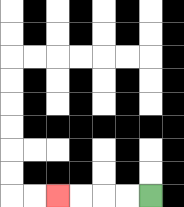{'start': '[6, 8]', 'end': '[2, 8]', 'path_directions': 'L,L,L,L', 'path_coordinates': '[[6, 8], [5, 8], [4, 8], [3, 8], [2, 8]]'}